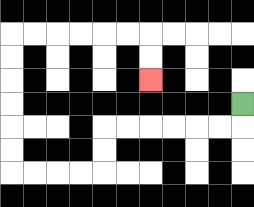{'start': '[10, 4]', 'end': '[6, 3]', 'path_directions': 'D,L,L,L,L,L,L,D,D,L,L,L,L,U,U,U,U,U,U,R,R,R,R,R,R,D,D', 'path_coordinates': '[[10, 4], [10, 5], [9, 5], [8, 5], [7, 5], [6, 5], [5, 5], [4, 5], [4, 6], [4, 7], [3, 7], [2, 7], [1, 7], [0, 7], [0, 6], [0, 5], [0, 4], [0, 3], [0, 2], [0, 1], [1, 1], [2, 1], [3, 1], [4, 1], [5, 1], [6, 1], [6, 2], [6, 3]]'}